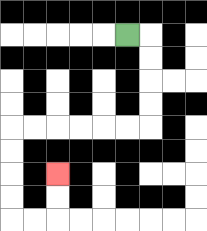{'start': '[5, 1]', 'end': '[2, 7]', 'path_directions': 'R,D,D,D,D,L,L,L,L,L,L,D,D,D,D,R,R,U,U', 'path_coordinates': '[[5, 1], [6, 1], [6, 2], [6, 3], [6, 4], [6, 5], [5, 5], [4, 5], [3, 5], [2, 5], [1, 5], [0, 5], [0, 6], [0, 7], [0, 8], [0, 9], [1, 9], [2, 9], [2, 8], [2, 7]]'}